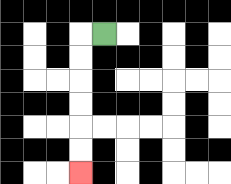{'start': '[4, 1]', 'end': '[3, 7]', 'path_directions': 'L,D,D,D,D,D,D', 'path_coordinates': '[[4, 1], [3, 1], [3, 2], [3, 3], [3, 4], [3, 5], [3, 6], [3, 7]]'}